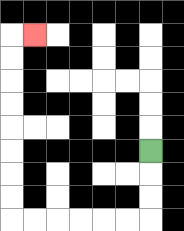{'start': '[6, 6]', 'end': '[1, 1]', 'path_directions': 'D,D,D,L,L,L,L,L,L,U,U,U,U,U,U,U,U,R', 'path_coordinates': '[[6, 6], [6, 7], [6, 8], [6, 9], [5, 9], [4, 9], [3, 9], [2, 9], [1, 9], [0, 9], [0, 8], [0, 7], [0, 6], [0, 5], [0, 4], [0, 3], [0, 2], [0, 1], [1, 1]]'}